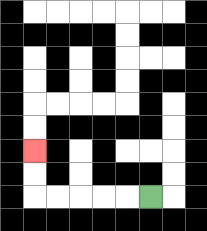{'start': '[6, 8]', 'end': '[1, 6]', 'path_directions': 'L,L,L,L,L,U,U', 'path_coordinates': '[[6, 8], [5, 8], [4, 8], [3, 8], [2, 8], [1, 8], [1, 7], [1, 6]]'}